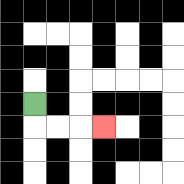{'start': '[1, 4]', 'end': '[4, 5]', 'path_directions': 'D,R,R,R', 'path_coordinates': '[[1, 4], [1, 5], [2, 5], [3, 5], [4, 5]]'}